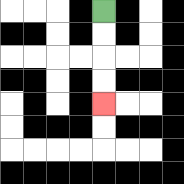{'start': '[4, 0]', 'end': '[4, 4]', 'path_directions': 'D,D,D,D', 'path_coordinates': '[[4, 0], [4, 1], [4, 2], [4, 3], [4, 4]]'}